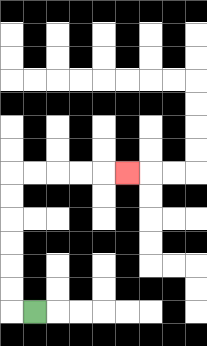{'start': '[1, 13]', 'end': '[5, 7]', 'path_directions': 'L,U,U,U,U,U,U,R,R,R,R,R', 'path_coordinates': '[[1, 13], [0, 13], [0, 12], [0, 11], [0, 10], [0, 9], [0, 8], [0, 7], [1, 7], [2, 7], [3, 7], [4, 7], [5, 7]]'}